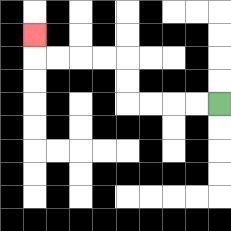{'start': '[9, 4]', 'end': '[1, 1]', 'path_directions': 'L,L,L,L,U,U,L,L,L,L,U', 'path_coordinates': '[[9, 4], [8, 4], [7, 4], [6, 4], [5, 4], [5, 3], [5, 2], [4, 2], [3, 2], [2, 2], [1, 2], [1, 1]]'}